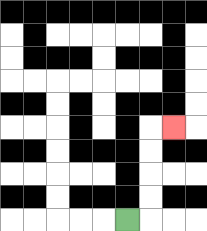{'start': '[5, 9]', 'end': '[7, 5]', 'path_directions': 'R,U,U,U,U,R', 'path_coordinates': '[[5, 9], [6, 9], [6, 8], [6, 7], [6, 6], [6, 5], [7, 5]]'}